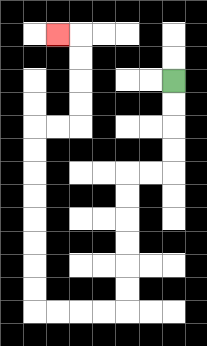{'start': '[7, 3]', 'end': '[2, 1]', 'path_directions': 'D,D,D,D,L,L,D,D,D,D,D,D,L,L,L,L,U,U,U,U,U,U,U,U,R,R,U,U,U,U,L', 'path_coordinates': '[[7, 3], [7, 4], [7, 5], [7, 6], [7, 7], [6, 7], [5, 7], [5, 8], [5, 9], [5, 10], [5, 11], [5, 12], [5, 13], [4, 13], [3, 13], [2, 13], [1, 13], [1, 12], [1, 11], [1, 10], [1, 9], [1, 8], [1, 7], [1, 6], [1, 5], [2, 5], [3, 5], [3, 4], [3, 3], [3, 2], [3, 1], [2, 1]]'}